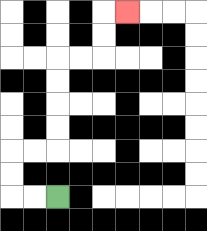{'start': '[2, 8]', 'end': '[5, 0]', 'path_directions': 'L,L,U,U,R,R,U,U,U,U,R,R,U,U,R', 'path_coordinates': '[[2, 8], [1, 8], [0, 8], [0, 7], [0, 6], [1, 6], [2, 6], [2, 5], [2, 4], [2, 3], [2, 2], [3, 2], [4, 2], [4, 1], [4, 0], [5, 0]]'}